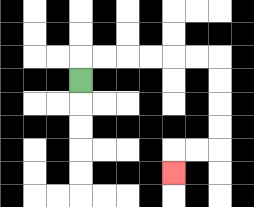{'start': '[3, 3]', 'end': '[7, 7]', 'path_directions': 'U,R,R,R,R,R,R,D,D,D,D,L,L,D', 'path_coordinates': '[[3, 3], [3, 2], [4, 2], [5, 2], [6, 2], [7, 2], [8, 2], [9, 2], [9, 3], [9, 4], [9, 5], [9, 6], [8, 6], [7, 6], [7, 7]]'}